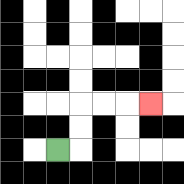{'start': '[2, 6]', 'end': '[6, 4]', 'path_directions': 'R,U,U,R,R,R', 'path_coordinates': '[[2, 6], [3, 6], [3, 5], [3, 4], [4, 4], [5, 4], [6, 4]]'}